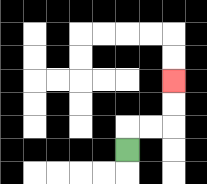{'start': '[5, 6]', 'end': '[7, 3]', 'path_directions': 'U,R,R,U,U', 'path_coordinates': '[[5, 6], [5, 5], [6, 5], [7, 5], [7, 4], [7, 3]]'}